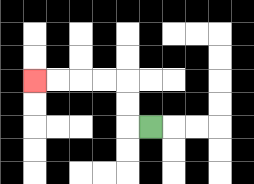{'start': '[6, 5]', 'end': '[1, 3]', 'path_directions': 'L,U,U,L,L,L,L', 'path_coordinates': '[[6, 5], [5, 5], [5, 4], [5, 3], [4, 3], [3, 3], [2, 3], [1, 3]]'}